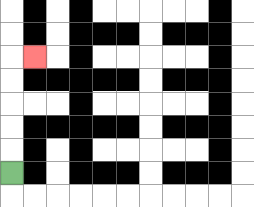{'start': '[0, 7]', 'end': '[1, 2]', 'path_directions': 'U,U,U,U,U,R', 'path_coordinates': '[[0, 7], [0, 6], [0, 5], [0, 4], [0, 3], [0, 2], [1, 2]]'}